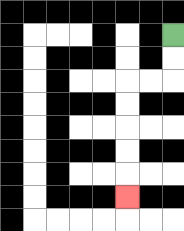{'start': '[7, 1]', 'end': '[5, 8]', 'path_directions': 'D,D,L,L,D,D,D,D,D', 'path_coordinates': '[[7, 1], [7, 2], [7, 3], [6, 3], [5, 3], [5, 4], [5, 5], [5, 6], [5, 7], [5, 8]]'}